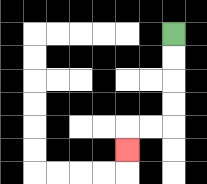{'start': '[7, 1]', 'end': '[5, 6]', 'path_directions': 'D,D,D,D,L,L,D', 'path_coordinates': '[[7, 1], [7, 2], [7, 3], [7, 4], [7, 5], [6, 5], [5, 5], [5, 6]]'}